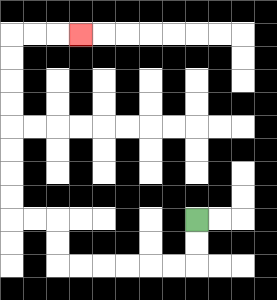{'start': '[8, 9]', 'end': '[3, 1]', 'path_directions': 'D,D,L,L,L,L,L,L,U,U,L,L,U,U,U,U,U,U,U,U,R,R,R', 'path_coordinates': '[[8, 9], [8, 10], [8, 11], [7, 11], [6, 11], [5, 11], [4, 11], [3, 11], [2, 11], [2, 10], [2, 9], [1, 9], [0, 9], [0, 8], [0, 7], [0, 6], [0, 5], [0, 4], [0, 3], [0, 2], [0, 1], [1, 1], [2, 1], [3, 1]]'}